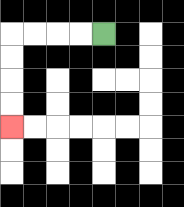{'start': '[4, 1]', 'end': '[0, 5]', 'path_directions': 'L,L,L,L,D,D,D,D', 'path_coordinates': '[[4, 1], [3, 1], [2, 1], [1, 1], [0, 1], [0, 2], [0, 3], [0, 4], [0, 5]]'}